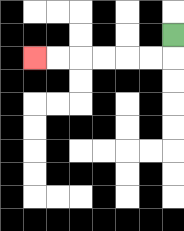{'start': '[7, 1]', 'end': '[1, 2]', 'path_directions': 'D,L,L,L,L,L,L', 'path_coordinates': '[[7, 1], [7, 2], [6, 2], [5, 2], [4, 2], [3, 2], [2, 2], [1, 2]]'}